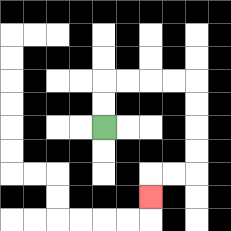{'start': '[4, 5]', 'end': '[6, 8]', 'path_directions': 'U,U,R,R,R,R,D,D,D,D,L,L,D', 'path_coordinates': '[[4, 5], [4, 4], [4, 3], [5, 3], [6, 3], [7, 3], [8, 3], [8, 4], [8, 5], [8, 6], [8, 7], [7, 7], [6, 7], [6, 8]]'}